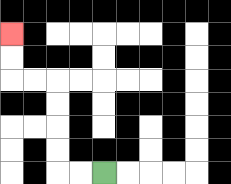{'start': '[4, 7]', 'end': '[0, 1]', 'path_directions': 'L,L,U,U,U,U,L,L,U,U', 'path_coordinates': '[[4, 7], [3, 7], [2, 7], [2, 6], [2, 5], [2, 4], [2, 3], [1, 3], [0, 3], [0, 2], [0, 1]]'}